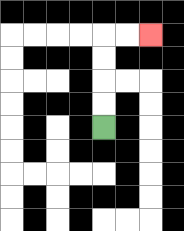{'start': '[4, 5]', 'end': '[6, 1]', 'path_directions': 'U,U,U,U,R,R', 'path_coordinates': '[[4, 5], [4, 4], [4, 3], [4, 2], [4, 1], [5, 1], [6, 1]]'}